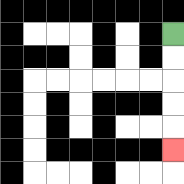{'start': '[7, 1]', 'end': '[7, 6]', 'path_directions': 'D,D,D,D,D', 'path_coordinates': '[[7, 1], [7, 2], [7, 3], [7, 4], [7, 5], [7, 6]]'}